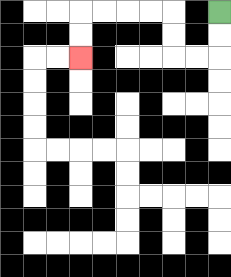{'start': '[9, 0]', 'end': '[3, 2]', 'path_directions': 'D,D,L,L,U,U,L,L,L,L,D,D', 'path_coordinates': '[[9, 0], [9, 1], [9, 2], [8, 2], [7, 2], [7, 1], [7, 0], [6, 0], [5, 0], [4, 0], [3, 0], [3, 1], [3, 2]]'}